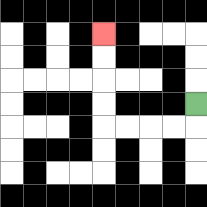{'start': '[8, 4]', 'end': '[4, 1]', 'path_directions': 'D,L,L,L,L,U,U,U,U', 'path_coordinates': '[[8, 4], [8, 5], [7, 5], [6, 5], [5, 5], [4, 5], [4, 4], [4, 3], [4, 2], [4, 1]]'}